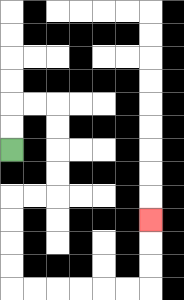{'start': '[0, 6]', 'end': '[6, 9]', 'path_directions': 'U,U,R,R,D,D,D,D,L,L,D,D,D,D,R,R,R,R,R,R,U,U,U', 'path_coordinates': '[[0, 6], [0, 5], [0, 4], [1, 4], [2, 4], [2, 5], [2, 6], [2, 7], [2, 8], [1, 8], [0, 8], [0, 9], [0, 10], [0, 11], [0, 12], [1, 12], [2, 12], [3, 12], [4, 12], [5, 12], [6, 12], [6, 11], [6, 10], [6, 9]]'}